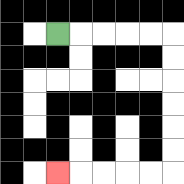{'start': '[2, 1]', 'end': '[2, 7]', 'path_directions': 'R,R,R,R,R,D,D,D,D,D,D,L,L,L,L,L', 'path_coordinates': '[[2, 1], [3, 1], [4, 1], [5, 1], [6, 1], [7, 1], [7, 2], [7, 3], [7, 4], [7, 5], [7, 6], [7, 7], [6, 7], [5, 7], [4, 7], [3, 7], [2, 7]]'}